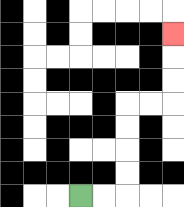{'start': '[3, 8]', 'end': '[7, 1]', 'path_directions': 'R,R,U,U,U,U,R,R,U,U,U', 'path_coordinates': '[[3, 8], [4, 8], [5, 8], [5, 7], [5, 6], [5, 5], [5, 4], [6, 4], [7, 4], [7, 3], [7, 2], [7, 1]]'}